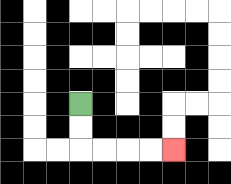{'start': '[3, 4]', 'end': '[7, 6]', 'path_directions': 'D,D,R,R,R,R', 'path_coordinates': '[[3, 4], [3, 5], [3, 6], [4, 6], [5, 6], [6, 6], [7, 6]]'}